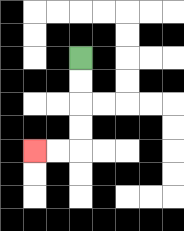{'start': '[3, 2]', 'end': '[1, 6]', 'path_directions': 'D,D,D,D,L,L', 'path_coordinates': '[[3, 2], [3, 3], [3, 4], [3, 5], [3, 6], [2, 6], [1, 6]]'}